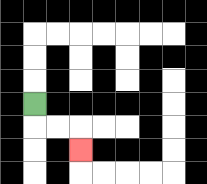{'start': '[1, 4]', 'end': '[3, 6]', 'path_directions': 'D,R,R,D', 'path_coordinates': '[[1, 4], [1, 5], [2, 5], [3, 5], [3, 6]]'}